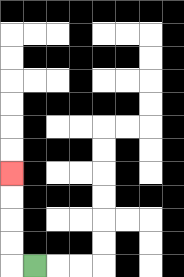{'start': '[1, 11]', 'end': '[0, 7]', 'path_directions': 'L,U,U,U,U', 'path_coordinates': '[[1, 11], [0, 11], [0, 10], [0, 9], [0, 8], [0, 7]]'}